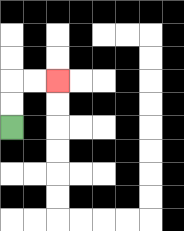{'start': '[0, 5]', 'end': '[2, 3]', 'path_directions': 'U,U,R,R', 'path_coordinates': '[[0, 5], [0, 4], [0, 3], [1, 3], [2, 3]]'}